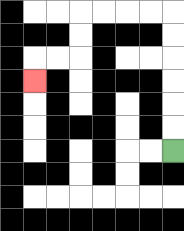{'start': '[7, 6]', 'end': '[1, 3]', 'path_directions': 'U,U,U,U,U,U,L,L,L,L,D,D,L,L,D', 'path_coordinates': '[[7, 6], [7, 5], [7, 4], [7, 3], [7, 2], [7, 1], [7, 0], [6, 0], [5, 0], [4, 0], [3, 0], [3, 1], [3, 2], [2, 2], [1, 2], [1, 3]]'}